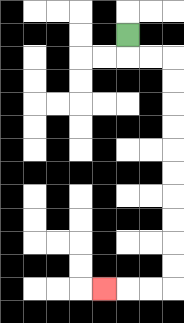{'start': '[5, 1]', 'end': '[4, 12]', 'path_directions': 'D,R,R,D,D,D,D,D,D,D,D,D,D,L,L,L', 'path_coordinates': '[[5, 1], [5, 2], [6, 2], [7, 2], [7, 3], [7, 4], [7, 5], [7, 6], [7, 7], [7, 8], [7, 9], [7, 10], [7, 11], [7, 12], [6, 12], [5, 12], [4, 12]]'}